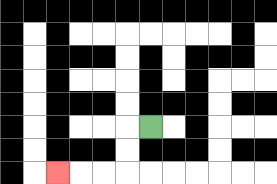{'start': '[6, 5]', 'end': '[2, 7]', 'path_directions': 'L,D,D,L,L,L', 'path_coordinates': '[[6, 5], [5, 5], [5, 6], [5, 7], [4, 7], [3, 7], [2, 7]]'}